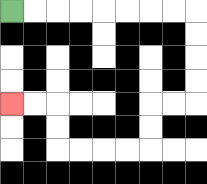{'start': '[0, 0]', 'end': '[0, 4]', 'path_directions': 'R,R,R,R,R,R,R,R,D,D,D,D,L,L,D,D,L,L,L,L,U,U,L,L', 'path_coordinates': '[[0, 0], [1, 0], [2, 0], [3, 0], [4, 0], [5, 0], [6, 0], [7, 0], [8, 0], [8, 1], [8, 2], [8, 3], [8, 4], [7, 4], [6, 4], [6, 5], [6, 6], [5, 6], [4, 6], [3, 6], [2, 6], [2, 5], [2, 4], [1, 4], [0, 4]]'}